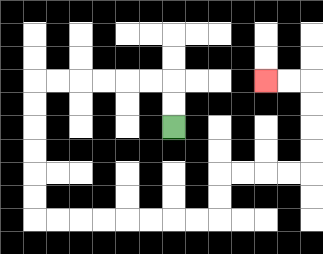{'start': '[7, 5]', 'end': '[11, 3]', 'path_directions': 'U,U,L,L,L,L,L,L,D,D,D,D,D,D,R,R,R,R,R,R,R,R,U,U,R,R,R,R,U,U,U,U,L,L', 'path_coordinates': '[[7, 5], [7, 4], [7, 3], [6, 3], [5, 3], [4, 3], [3, 3], [2, 3], [1, 3], [1, 4], [1, 5], [1, 6], [1, 7], [1, 8], [1, 9], [2, 9], [3, 9], [4, 9], [5, 9], [6, 9], [7, 9], [8, 9], [9, 9], [9, 8], [9, 7], [10, 7], [11, 7], [12, 7], [13, 7], [13, 6], [13, 5], [13, 4], [13, 3], [12, 3], [11, 3]]'}